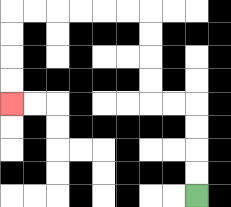{'start': '[8, 8]', 'end': '[0, 4]', 'path_directions': 'U,U,U,U,L,L,U,U,U,U,L,L,L,L,L,L,D,D,D,D', 'path_coordinates': '[[8, 8], [8, 7], [8, 6], [8, 5], [8, 4], [7, 4], [6, 4], [6, 3], [6, 2], [6, 1], [6, 0], [5, 0], [4, 0], [3, 0], [2, 0], [1, 0], [0, 0], [0, 1], [0, 2], [0, 3], [0, 4]]'}